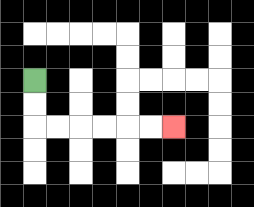{'start': '[1, 3]', 'end': '[7, 5]', 'path_directions': 'D,D,R,R,R,R,R,R', 'path_coordinates': '[[1, 3], [1, 4], [1, 5], [2, 5], [3, 5], [4, 5], [5, 5], [6, 5], [7, 5]]'}